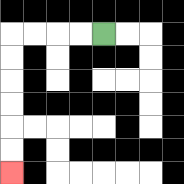{'start': '[4, 1]', 'end': '[0, 7]', 'path_directions': 'L,L,L,L,D,D,D,D,D,D', 'path_coordinates': '[[4, 1], [3, 1], [2, 1], [1, 1], [0, 1], [0, 2], [0, 3], [0, 4], [0, 5], [0, 6], [0, 7]]'}